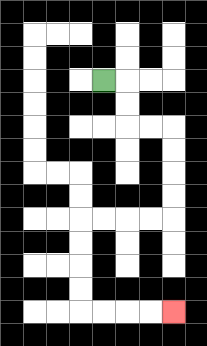{'start': '[4, 3]', 'end': '[7, 13]', 'path_directions': 'R,D,D,R,R,D,D,D,D,L,L,L,L,D,D,D,D,R,R,R,R', 'path_coordinates': '[[4, 3], [5, 3], [5, 4], [5, 5], [6, 5], [7, 5], [7, 6], [7, 7], [7, 8], [7, 9], [6, 9], [5, 9], [4, 9], [3, 9], [3, 10], [3, 11], [3, 12], [3, 13], [4, 13], [5, 13], [6, 13], [7, 13]]'}